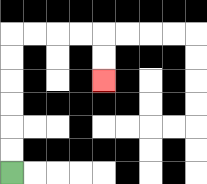{'start': '[0, 7]', 'end': '[4, 3]', 'path_directions': 'U,U,U,U,U,U,R,R,R,R,D,D', 'path_coordinates': '[[0, 7], [0, 6], [0, 5], [0, 4], [0, 3], [0, 2], [0, 1], [1, 1], [2, 1], [3, 1], [4, 1], [4, 2], [4, 3]]'}